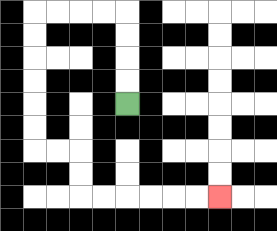{'start': '[5, 4]', 'end': '[9, 8]', 'path_directions': 'U,U,U,U,L,L,L,L,D,D,D,D,D,D,R,R,D,D,R,R,R,R,R,R', 'path_coordinates': '[[5, 4], [5, 3], [5, 2], [5, 1], [5, 0], [4, 0], [3, 0], [2, 0], [1, 0], [1, 1], [1, 2], [1, 3], [1, 4], [1, 5], [1, 6], [2, 6], [3, 6], [3, 7], [3, 8], [4, 8], [5, 8], [6, 8], [7, 8], [8, 8], [9, 8]]'}